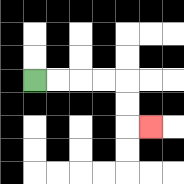{'start': '[1, 3]', 'end': '[6, 5]', 'path_directions': 'R,R,R,R,D,D,R', 'path_coordinates': '[[1, 3], [2, 3], [3, 3], [4, 3], [5, 3], [5, 4], [5, 5], [6, 5]]'}